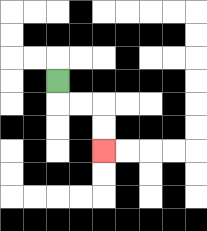{'start': '[2, 3]', 'end': '[4, 6]', 'path_directions': 'D,R,R,D,D', 'path_coordinates': '[[2, 3], [2, 4], [3, 4], [4, 4], [4, 5], [4, 6]]'}